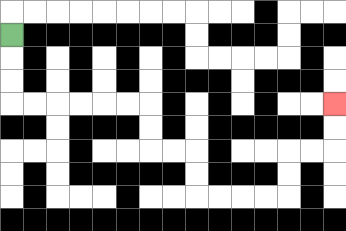{'start': '[0, 1]', 'end': '[14, 4]', 'path_directions': 'D,D,D,R,R,R,R,R,R,D,D,R,R,D,D,R,R,R,R,U,U,R,R,U,U', 'path_coordinates': '[[0, 1], [0, 2], [0, 3], [0, 4], [1, 4], [2, 4], [3, 4], [4, 4], [5, 4], [6, 4], [6, 5], [6, 6], [7, 6], [8, 6], [8, 7], [8, 8], [9, 8], [10, 8], [11, 8], [12, 8], [12, 7], [12, 6], [13, 6], [14, 6], [14, 5], [14, 4]]'}